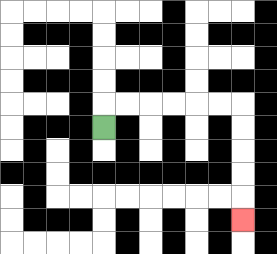{'start': '[4, 5]', 'end': '[10, 9]', 'path_directions': 'U,R,R,R,R,R,R,D,D,D,D,D', 'path_coordinates': '[[4, 5], [4, 4], [5, 4], [6, 4], [7, 4], [8, 4], [9, 4], [10, 4], [10, 5], [10, 6], [10, 7], [10, 8], [10, 9]]'}